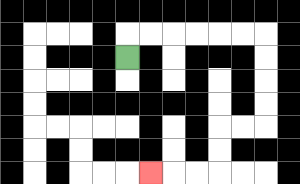{'start': '[5, 2]', 'end': '[6, 7]', 'path_directions': 'U,R,R,R,R,R,R,D,D,D,D,L,L,D,D,L,L,L', 'path_coordinates': '[[5, 2], [5, 1], [6, 1], [7, 1], [8, 1], [9, 1], [10, 1], [11, 1], [11, 2], [11, 3], [11, 4], [11, 5], [10, 5], [9, 5], [9, 6], [9, 7], [8, 7], [7, 7], [6, 7]]'}